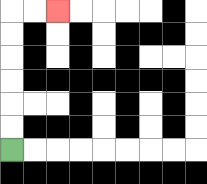{'start': '[0, 6]', 'end': '[2, 0]', 'path_directions': 'U,U,U,U,U,U,R,R', 'path_coordinates': '[[0, 6], [0, 5], [0, 4], [0, 3], [0, 2], [0, 1], [0, 0], [1, 0], [2, 0]]'}